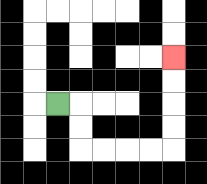{'start': '[2, 4]', 'end': '[7, 2]', 'path_directions': 'R,D,D,R,R,R,R,U,U,U,U', 'path_coordinates': '[[2, 4], [3, 4], [3, 5], [3, 6], [4, 6], [5, 6], [6, 6], [7, 6], [7, 5], [7, 4], [7, 3], [7, 2]]'}